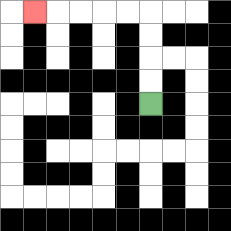{'start': '[6, 4]', 'end': '[1, 0]', 'path_directions': 'U,U,U,U,L,L,L,L,L', 'path_coordinates': '[[6, 4], [6, 3], [6, 2], [6, 1], [6, 0], [5, 0], [4, 0], [3, 0], [2, 0], [1, 0]]'}